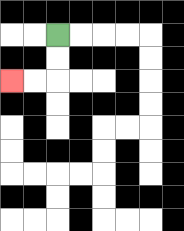{'start': '[2, 1]', 'end': '[0, 3]', 'path_directions': 'D,D,L,L', 'path_coordinates': '[[2, 1], [2, 2], [2, 3], [1, 3], [0, 3]]'}